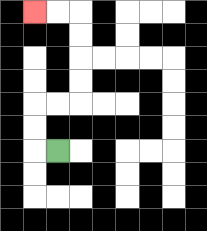{'start': '[2, 6]', 'end': '[1, 0]', 'path_directions': 'L,U,U,R,R,U,U,U,U,L,L', 'path_coordinates': '[[2, 6], [1, 6], [1, 5], [1, 4], [2, 4], [3, 4], [3, 3], [3, 2], [3, 1], [3, 0], [2, 0], [1, 0]]'}